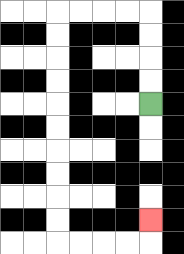{'start': '[6, 4]', 'end': '[6, 9]', 'path_directions': 'U,U,U,U,L,L,L,L,D,D,D,D,D,D,D,D,D,D,R,R,R,R,U', 'path_coordinates': '[[6, 4], [6, 3], [6, 2], [6, 1], [6, 0], [5, 0], [4, 0], [3, 0], [2, 0], [2, 1], [2, 2], [2, 3], [2, 4], [2, 5], [2, 6], [2, 7], [2, 8], [2, 9], [2, 10], [3, 10], [4, 10], [5, 10], [6, 10], [6, 9]]'}